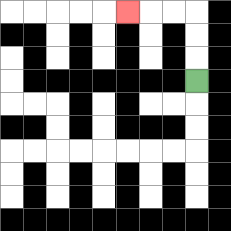{'start': '[8, 3]', 'end': '[5, 0]', 'path_directions': 'U,U,U,L,L,L', 'path_coordinates': '[[8, 3], [8, 2], [8, 1], [8, 0], [7, 0], [6, 0], [5, 0]]'}